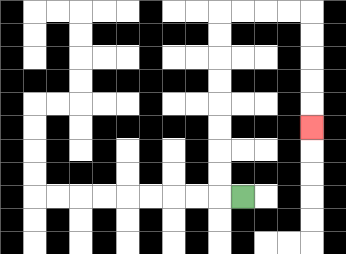{'start': '[10, 8]', 'end': '[13, 5]', 'path_directions': 'L,U,U,U,U,U,U,U,U,R,R,R,R,D,D,D,D,D', 'path_coordinates': '[[10, 8], [9, 8], [9, 7], [9, 6], [9, 5], [9, 4], [9, 3], [9, 2], [9, 1], [9, 0], [10, 0], [11, 0], [12, 0], [13, 0], [13, 1], [13, 2], [13, 3], [13, 4], [13, 5]]'}